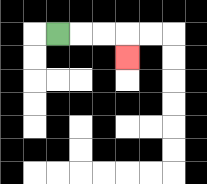{'start': '[2, 1]', 'end': '[5, 2]', 'path_directions': 'R,R,R,D', 'path_coordinates': '[[2, 1], [3, 1], [4, 1], [5, 1], [5, 2]]'}